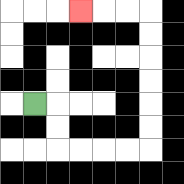{'start': '[1, 4]', 'end': '[3, 0]', 'path_directions': 'R,D,D,R,R,R,R,U,U,U,U,U,U,L,L,L', 'path_coordinates': '[[1, 4], [2, 4], [2, 5], [2, 6], [3, 6], [4, 6], [5, 6], [6, 6], [6, 5], [6, 4], [6, 3], [6, 2], [6, 1], [6, 0], [5, 0], [4, 0], [3, 0]]'}